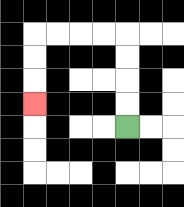{'start': '[5, 5]', 'end': '[1, 4]', 'path_directions': 'U,U,U,U,L,L,L,L,D,D,D', 'path_coordinates': '[[5, 5], [5, 4], [5, 3], [5, 2], [5, 1], [4, 1], [3, 1], [2, 1], [1, 1], [1, 2], [1, 3], [1, 4]]'}